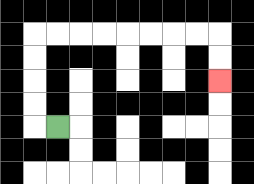{'start': '[2, 5]', 'end': '[9, 3]', 'path_directions': 'L,U,U,U,U,R,R,R,R,R,R,R,R,D,D', 'path_coordinates': '[[2, 5], [1, 5], [1, 4], [1, 3], [1, 2], [1, 1], [2, 1], [3, 1], [4, 1], [5, 1], [6, 1], [7, 1], [8, 1], [9, 1], [9, 2], [9, 3]]'}